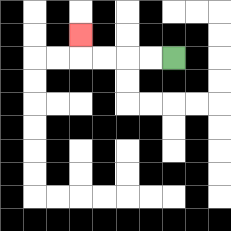{'start': '[7, 2]', 'end': '[3, 1]', 'path_directions': 'L,L,L,L,U', 'path_coordinates': '[[7, 2], [6, 2], [5, 2], [4, 2], [3, 2], [3, 1]]'}